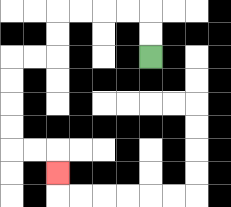{'start': '[6, 2]', 'end': '[2, 7]', 'path_directions': 'U,U,L,L,L,L,D,D,L,L,D,D,D,D,R,R,D', 'path_coordinates': '[[6, 2], [6, 1], [6, 0], [5, 0], [4, 0], [3, 0], [2, 0], [2, 1], [2, 2], [1, 2], [0, 2], [0, 3], [0, 4], [0, 5], [0, 6], [1, 6], [2, 6], [2, 7]]'}